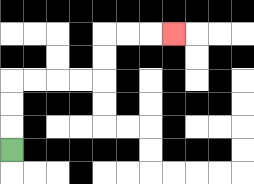{'start': '[0, 6]', 'end': '[7, 1]', 'path_directions': 'U,U,U,R,R,R,R,U,U,R,R,R', 'path_coordinates': '[[0, 6], [0, 5], [0, 4], [0, 3], [1, 3], [2, 3], [3, 3], [4, 3], [4, 2], [4, 1], [5, 1], [6, 1], [7, 1]]'}